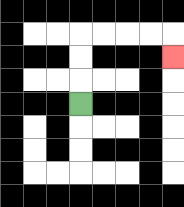{'start': '[3, 4]', 'end': '[7, 2]', 'path_directions': 'U,U,U,R,R,R,R,D', 'path_coordinates': '[[3, 4], [3, 3], [3, 2], [3, 1], [4, 1], [5, 1], [6, 1], [7, 1], [7, 2]]'}